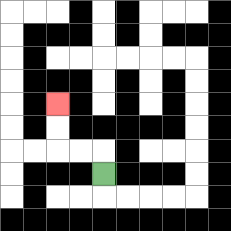{'start': '[4, 7]', 'end': '[2, 4]', 'path_directions': 'U,L,L,U,U', 'path_coordinates': '[[4, 7], [4, 6], [3, 6], [2, 6], [2, 5], [2, 4]]'}